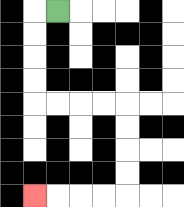{'start': '[2, 0]', 'end': '[1, 8]', 'path_directions': 'L,D,D,D,D,R,R,R,R,D,D,D,D,L,L,L,L', 'path_coordinates': '[[2, 0], [1, 0], [1, 1], [1, 2], [1, 3], [1, 4], [2, 4], [3, 4], [4, 4], [5, 4], [5, 5], [5, 6], [5, 7], [5, 8], [4, 8], [3, 8], [2, 8], [1, 8]]'}